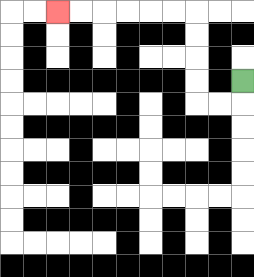{'start': '[10, 3]', 'end': '[2, 0]', 'path_directions': 'D,L,L,U,U,U,U,L,L,L,L,L,L', 'path_coordinates': '[[10, 3], [10, 4], [9, 4], [8, 4], [8, 3], [8, 2], [8, 1], [8, 0], [7, 0], [6, 0], [5, 0], [4, 0], [3, 0], [2, 0]]'}